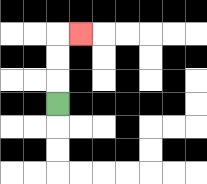{'start': '[2, 4]', 'end': '[3, 1]', 'path_directions': 'U,U,U,R', 'path_coordinates': '[[2, 4], [2, 3], [2, 2], [2, 1], [3, 1]]'}